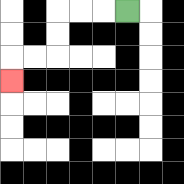{'start': '[5, 0]', 'end': '[0, 3]', 'path_directions': 'L,L,L,D,D,L,L,D', 'path_coordinates': '[[5, 0], [4, 0], [3, 0], [2, 0], [2, 1], [2, 2], [1, 2], [0, 2], [0, 3]]'}